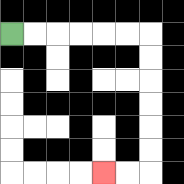{'start': '[0, 1]', 'end': '[4, 7]', 'path_directions': 'R,R,R,R,R,R,D,D,D,D,D,D,L,L', 'path_coordinates': '[[0, 1], [1, 1], [2, 1], [3, 1], [4, 1], [5, 1], [6, 1], [6, 2], [6, 3], [6, 4], [6, 5], [6, 6], [6, 7], [5, 7], [4, 7]]'}